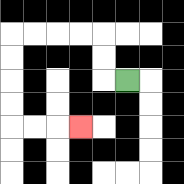{'start': '[5, 3]', 'end': '[3, 5]', 'path_directions': 'L,U,U,L,L,L,L,D,D,D,D,R,R,R', 'path_coordinates': '[[5, 3], [4, 3], [4, 2], [4, 1], [3, 1], [2, 1], [1, 1], [0, 1], [0, 2], [0, 3], [0, 4], [0, 5], [1, 5], [2, 5], [3, 5]]'}